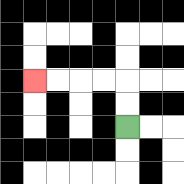{'start': '[5, 5]', 'end': '[1, 3]', 'path_directions': 'U,U,L,L,L,L', 'path_coordinates': '[[5, 5], [5, 4], [5, 3], [4, 3], [3, 3], [2, 3], [1, 3]]'}